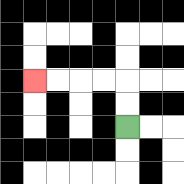{'start': '[5, 5]', 'end': '[1, 3]', 'path_directions': 'U,U,L,L,L,L', 'path_coordinates': '[[5, 5], [5, 4], [5, 3], [4, 3], [3, 3], [2, 3], [1, 3]]'}